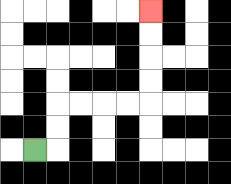{'start': '[1, 6]', 'end': '[6, 0]', 'path_directions': 'R,U,U,R,R,R,R,U,U,U,U', 'path_coordinates': '[[1, 6], [2, 6], [2, 5], [2, 4], [3, 4], [4, 4], [5, 4], [6, 4], [6, 3], [6, 2], [6, 1], [6, 0]]'}